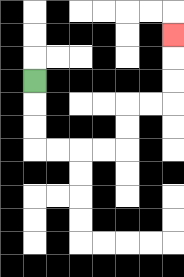{'start': '[1, 3]', 'end': '[7, 1]', 'path_directions': 'D,D,D,R,R,R,R,U,U,R,R,U,U,U', 'path_coordinates': '[[1, 3], [1, 4], [1, 5], [1, 6], [2, 6], [3, 6], [4, 6], [5, 6], [5, 5], [5, 4], [6, 4], [7, 4], [7, 3], [7, 2], [7, 1]]'}